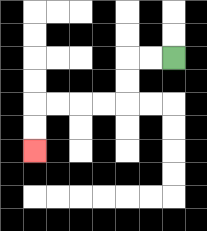{'start': '[7, 2]', 'end': '[1, 6]', 'path_directions': 'L,L,D,D,L,L,L,L,D,D', 'path_coordinates': '[[7, 2], [6, 2], [5, 2], [5, 3], [5, 4], [4, 4], [3, 4], [2, 4], [1, 4], [1, 5], [1, 6]]'}